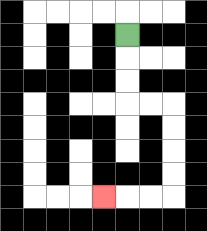{'start': '[5, 1]', 'end': '[4, 8]', 'path_directions': 'D,D,D,R,R,D,D,D,D,L,L,L', 'path_coordinates': '[[5, 1], [5, 2], [5, 3], [5, 4], [6, 4], [7, 4], [7, 5], [7, 6], [7, 7], [7, 8], [6, 8], [5, 8], [4, 8]]'}